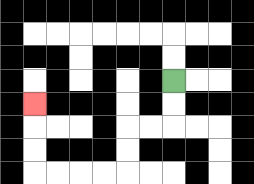{'start': '[7, 3]', 'end': '[1, 4]', 'path_directions': 'D,D,L,L,D,D,L,L,L,L,U,U,U', 'path_coordinates': '[[7, 3], [7, 4], [7, 5], [6, 5], [5, 5], [5, 6], [5, 7], [4, 7], [3, 7], [2, 7], [1, 7], [1, 6], [1, 5], [1, 4]]'}